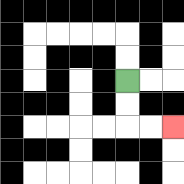{'start': '[5, 3]', 'end': '[7, 5]', 'path_directions': 'D,D,R,R', 'path_coordinates': '[[5, 3], [5, 4], [5, 5], [6, 5], [7, 5]]'}